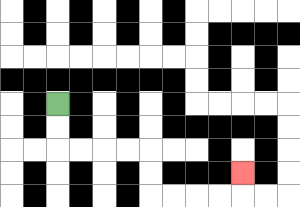{'start': '[2, 4]', 'end': '[10, 7]', 'path_directions': 'D,D,R,R,R,R,D,D,R,R,R,R,U', 'path_coordinates': '[[2, 4], [2, 5], [2, 6], [3, 6], [4, 6], [5, 6], [6, 6], [6, 7], [6, 8], [7, 8], [8, 8], [9, 8], [10, 8], [10, 7]]'}